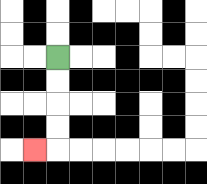{'start': '[2, 2]', 'end': '[1, 6]', 'path_directions': 'D,D,D,D,L', 'path_coordinates': '[[2, 2], [2, 3], [2, 4], [2, 5], [2, 6], [1, 6]]'}